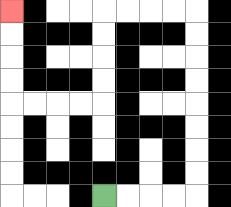{'start': '[4, 8]', 'end': '[0, 0]', 'path_directions': 'R,R,R,R,U,U,U,U,U,U,U,U,L,L,L,L,D,D,D,D,L,L,L,L,U,U,U,U', 'path_coordinates': '[[4, 8], [5, 8], [6, 8], [7, 8], [8, 8], [8, 7], [8, 6], [8, 5], [8, 4], [8, 3], [8, 2], [8, 1], [8, 0], [7, 0], [6, 0], [5, 0], [4, 0], [4, 1], [4, 2], [4, 3], [4, 4], [3, 4], [2, 4], [1, 4], [0, 4], [0, 3], [0, 2], [0, 1], [0, 0]]'}